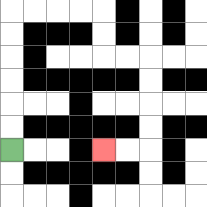{'start': '[0, 6]', 'end': '[4, 6]', 'path_directions': 'U,U,U,U,U,U,R,R,R,R,D,D,R,R,D,D,D,D,L,L', 'path_coordinates': '[[0, 6], [0, 5], [0, 4], [0, 3], [0, 2], [0, 1], [0, 0], [1, 0], [2, 0], [3, 0], [4, 0], [4, 1], [4, 2], [5, 2], [6, 2], [6, 3], [6, 4], [6, 5], [6, 6], [5, 6], [4, 6]]'}